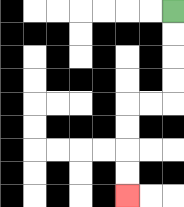{'start': '[7, 0]', 'end': '[5, 8]', 'path_directions': 'D,D,D,D,L,L,D,D,D,D', 'path_coordinates': '[[7, 0], [7, 1], [7, 2], [7, 3], [7, 4], [6, 4], [5, 4], [5, 5], [5, 6], [5, 7], [5, 8]]'}